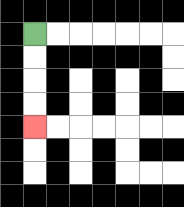{'start': '[1, 1]', 'end': '[1, 5]', 'path_directions': 'D,D,D,D', 'path_coordinates': '[[1, 1], [1, 2], [1, 3], [1, 4], [1, 5]]'}